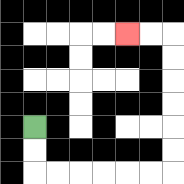{'start': '[1, 5]', 'end': '[5, 1]', 'path_directions': 'D,D,R,R,R,R,R,R,U,U,U,U,U,U,L,L', 'path_coordinates': '[[1, 5], [1, 6], [1, 7], [2, 7], [3, 7], [4, 7], [5, 7], [6, 7], [7, 7], [7, 6], [7, 5], [7, 4], [7, 3], [7, 2], [7, 1], [6, 1], [5, 1]]'}